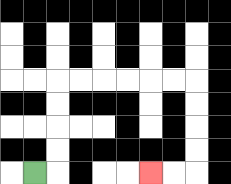{'start': '[1, 7]', 'end': '[6, 7]', 'path_directions': 'R,U,U,U,U,R,R,R,R,R,R,D,D,D,D,L,L', 'path_coordinates': '[[1, 7], [2, 7], [2, 6], [2, 5], [2, 4], [2, 3], [3, 3], [4, 3], [5, 3], [6, 3], [7, 3], [8, 3], [8, 4], [8, 5], [8, 6], [8, 7], [7, 7], [6, 7]]'}